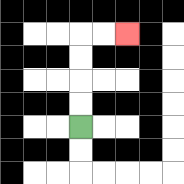{'start': '[3, 5]', 'end': '[5, 1]', 'path_directions': 'U,U,U,U,R,R', 'path_coordinates': '[[3, 5], [3, 4], [3, 3], [3, 2], [3, 1], [4, 1], [5, 1]]'}